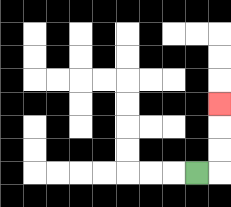{'start': '[8, 7]', 'end': '[9, 4]', 'path_directions': 'R,U,U,U', 'path_coordinates': '[[8, 7], [9, 7], [9, 6], [9, 5], [9, 4]]'}